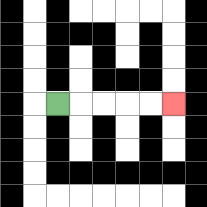{'start': '[2, 4]', 'end': '[7, 4]', 'path_directions': 'R,R,R,R,R', 'path_coordinates': '[[2, 4], [3, 4], [4, 4], [5, 4], [6, 4], [7, 4]]'}